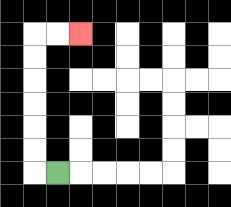{'start': '[2, 7]', 'end': '[3, 1]', 'path_directions': 'L,U,U,U,U,U,U,R,R', 'path_coordinates': '[[2, 7], [1, 7], [1, 6], [1, 5], [1, 4], [1, 3], [1, 2], [1, 1], [2, 1], [3, 1]]'}